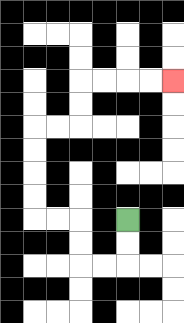{'start': '[5, 9]', 'end': '[7, 3]', 'path_directions': 'D,D,L,L,U,U,L,L,U,U,U,U,R,R,U,U,R,R,R,R', 'path_coordinates': '[[5, 9], [5, 10], [5, 11], [4, 11], [3, 11], [3, 10], [3, 9], [2, 9], [1, 9], [1, 8], [1, 7], [1, 6], [1, 5], [2, 5], [3, 5], [3, 4], [3, 3], [4, 3], [5, 3], [6, 3], [7, 3]]'}